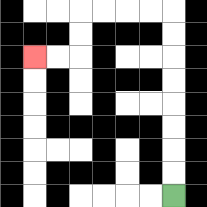{'start': '[7, 8]', 'end': '[1, 2]', 'path_directions': 'U,U,U,U,U,U,U,U,L,L,L,L,D,D,L,L', 'path_coordinates': '[[7, 8], [7, 7], [7, 6], [7, 5], [7, 4], [7, 3], [7, 2], [7, 1], [7, 0], [6, 0], [5, 0], [4, 0], [3, 0], [3, 1], [3, 2], [2, 2], [1, 2]]'}